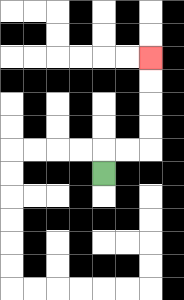{'start': '[4, 7]', 'end': '[6, 2]', 'path_directions': 'U,R,R,U,U,U,U', 'path_coordinates': '[[4, 7], [4, 6], [5, 6], [6, 6], [6, 5], [6, 4], [6, 3], [6, 2]]'}